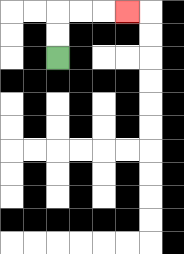{'start': '[2, 2]', 'end': '[5, 0]', 'path_directions': 'U,U,R,R,R', 'path_coordinates': '[[2, 2], [2, 1], [2, 0], [3, 0], [4, 0], [5, 0]]'}